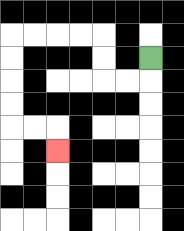{'start': '[6, 2]', 'end': '[2, 6]', 'path_directions': 'D,L,L,U,U,L,L,L,L,D,D,D,D,R,R,D', 'path_coordinates': '[[6, 2], [6, 3], [5, 3], [4, 3], [4, 2], [4, 1], [3, 1], [2, 1], [1, 1], [0, 1], [0, 2], [0, 3], [0, 4], [0, 5], [1, 5], [2, 5], [2, 6]]'}